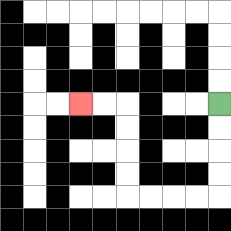{'start': '[9, 4]', 'end': '[3, 4]', 'path_directions': 'D,D,D,D,L,L,L,L,U,U,U,U,L,L', 'path_coordinates': '[[9, 4], [9, 5], [9, 6], [9, 7], [9, 8], [8, 8], [7, 8], [6, 8], [5, 8], [5, 7], [5, 6], [5, 5], [5, 4], [4, 4], [3, 4]]'}